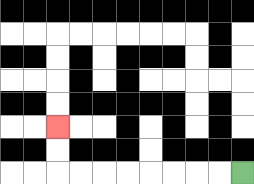{'start': '[10, 7]', 'end': '[2, 5]', 'path_directions': 'L,L,L,L,L,L,L,L,U,U', 'path_coordinates': '[[10, 7], [9, 7], [8, 7], [7, 7], [6, 7], [5, 7], [4, 7], [3, 7], [2, 7], [2, 6], [2, 5]]'}